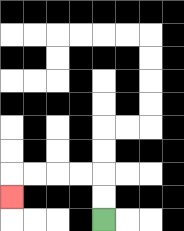{'start': '[4, 9]', 'end': '[0, 8]', 'path_directions': 'U,U,L,L,L,L,D', 'path_coordinates': '[[4, 9], [4, 8], [4, 7], [3, 7], [2, 7], [1, 7], [0, 7], [0, 8]]'}